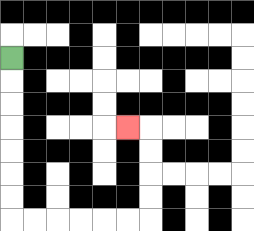{'start': '[0, 2]', 'end': '[5, 5]', 'path_directions': 'D,D,D,D,D,D,D,R,R,R,R,R,R,U,U,U,U,L', 'path_coordinates': '[[0, 2], [0, 3], [0, 4], [0, 5], [0, 6], [0, 7], [0, 8], [0, 9], [1, 9], [2, 9], [3, 9], [4, 9], [5, 9], [6, 9], [6, 8], [6, 7], [6, 6], [6, 5], [5, 5]]'}